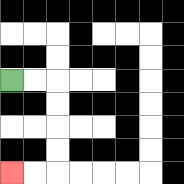{'start': '[0, 3]', 'end': '[0, 7]', 'path_directions': 'R,R,D,D,D,D,L,L', 'path_coordinates': '[[0, 3], [1, 3], [2, 3], [2, 4], [2, 5], [2, 6], [2, 7], [1, 7], [0, 7]]'}